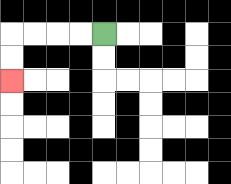{'start': '[4, 1]', 'end': '[0, 3]', 'path_directions': 'L,L,L,L,D,D', 'path_coordinates': '[[4, 1], [3, 1], [2, 1], [1, 1], [0, 1], [0, 2], [0, 3]]'}